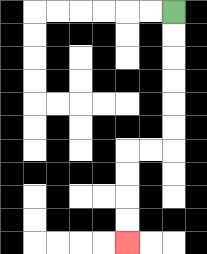{'start': '[7, 0]', 'end': '[5, 10]', 'path_directions': 'D,D,D,D,D,D,L,L,D,D,D,D', 'path_coordinates': '[[7, 0], [7, 1], [7, 2], [7, 3], [7, 4], [7, 5], [7, 6], [6, 6], [5, 6], [5, 7], [5, 8], [5, 9], [5, 10]]'}